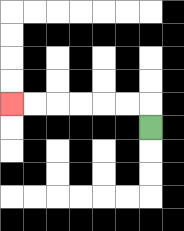{'start': '[6, 5]', 'end': '[0, 4]', 'path_directions': 'U,L,L,L,L,L,L', 'path_coordinates': '[[6, 5], [6, 4], [5, 4], [4, 4], [3, 4], [2, 4], [1, 4], [0, 4]]'}